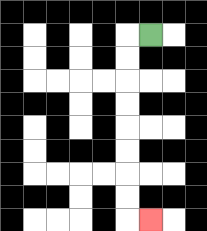{'start': '[6, 1]', 'end': '[6, 9]', 'path_directions': 'L,D,D,D,D,D,D,D,D,R', 'path_coordinates': '[[6, 1], [5, 1], [5, 2], [5, 3], [5, 4], [5, 5], [5, 6], [5, 7], [5, 8], [5, 9], [6, 9]]'}